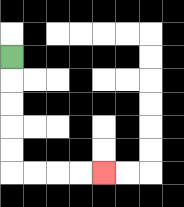{'start': '[0, 2]', 'end': '[4, 7]', 'path_directions': 'D,D,D,D,D,R,R,R,R', 'path_coordinates': '[[0, 2], [0, 3], [0, 4], [0, 5], [0, 6], [0, 7], [1, 7], [2, 7], [3, 7], [4, 7]]'}